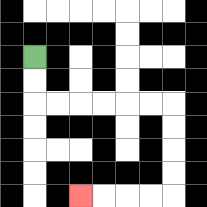{'start': '[1, 2]', 'end': '[3, 8]', 'path_directions': 'D,D,R,R,R,R,R,R,D,D,D,D,L,L,L,L', 'path_coordinates': '[[1, 2], [1, 3], [1, 4], [2, 4], [3, 4], [4, 4], [5, 4], [6, 4], [7, 4], [7, 5], [7, 6], [7, 7], [7, 8], [6, 8], [5, 8], [4, 8], [3, 8]]'}